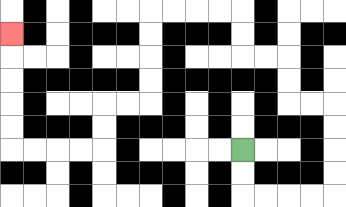{'start': '[10, 6]', 'end': '[0, 1]', 'path_directions': 'D,D,R,R,R,R,U,U,U,U,L,L,U,U,L,L,U,U,L,L,L,L,D,D,D,D,L,L,D,D,L,L,L,L,U,U,U,U,U', 'path_coordinates': '[[10, 6], [10, 7], [10, 8], [11, 8], [12, 8], [13, 8], [14, 8], [14, 7], [14, 6], [14, 5], [14, 4], [13, 4], [12, 4], [12, 3], [12, 2], [11, 2], [10, 2], [10, 1], [10, 0], [9, 0], [8, 0], [7, 0], [6, 0], [6, 1], [6, 2], [6, 3], [6, 4], [5, 4], [4, 4], [4, 5], [4, 6], [3, 6], [2, 6], [1, 6], [0, 6], [0, 5], [0, 4], [0, 3], [0, 2], [0, 1]]'}